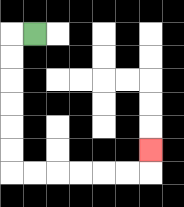{'start': '[1, 1]', 'end': '[6, 6]', 'path_directions': 'L,D,D,D,D,D,D,R,R,R,R,R,R,U', 'path_coordinates': '[[1, 1], [0, 1], [0, 2], [0, 3], [0, 4], [0, 5], [0, 6], [0, 7], [1, 7], [2, 7], [3, 7], [4, 7], [5, 7], [6, 7], [6, 6]]'}